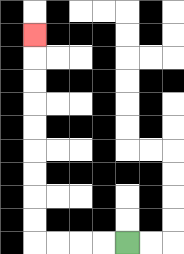{'start': '[5, 10]', 'end': '[1, 1]', 'path_directions': 'L,L,L,L,U,U,U,U,U,U,U,U,U', 'path_coordinates': '[[5, 10], [4, 10], [3, 10], [2, 10], [1, 10], [1, 9], [1, 8], [1, 7], [1, 6], [1, 5], [1, 4], [1, 3], [1, 2], [1, 1]]'}